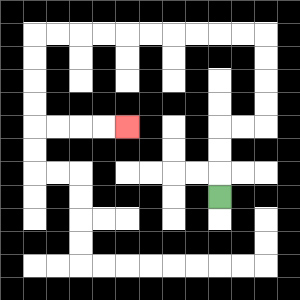{'start': '[9, 8]', 'end': '[5, 5]', 'path_directions': 'U,U,U,R,R,U,U,U,U,L,L,L,L,L,L,L,L,L,L,D,D,D,D,R,R,R,R', 'path_coordinates': '[[9, 8], [9, 7], [9, 6], [9, 5], [10, 5], [11, 5], [11, 4], [11, 3], [11, 2], [11, 1], [10, 1], [9, 1], [8, 1], [7, 1], [6, 1], [5, 1], [4, 1], [3, 1], [2, 1], [1, 1], [1, 2], [1, 3], [1, 4], [1, 5], [2, 5], [3, 5], [4, 5], [5, 5]]'}